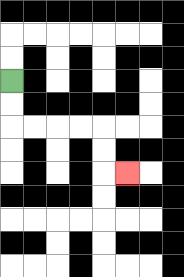{'start': '[0, 3]', 'end': '[5, 7]', 'path_directions': 'D,D,R,R,R,R,D,D,R', 'path_coordinates': '[[0, 3], [0, 4], [0, 5], [1, 5], [2, 5], [3, 5], [4, 5], [4, 6], [4, 7], [5, 7]]'}